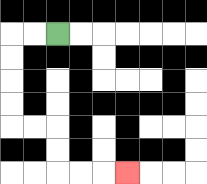{'start': '[2, 1]', 'end': '[5, 7]', 'path_directions': 'L,L,D,D,D,D,R,R,D,D,R,R,R', 'path_coordinates': '[[2, 1], [1, 1], [0, 1], [0, 2], [0, 3], [0, 4], [0, 5], [1, 5], [2, 5], [2, 6], [2, 7], [3, 7], [4, 7], [5, 7]]'}